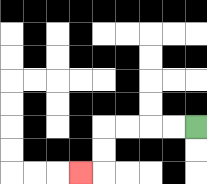{'start': '[8, 5]', 'end': '[3, 7]', 'path_directions': 'L,L,L,L,D,D,L', 'path_coordinates': '[[8, 5], [7, 5], [6, 5], [5, 5], [4, 5], [4, 6], [4, 7], [3, 7]]'}